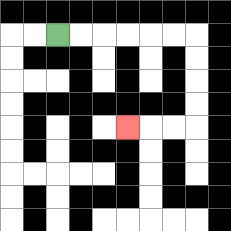{'start': '[2, 1]', 'end': '[5, 5]', 'path_directions': 'R,R,R,R,R,R,D,D,D,D,L,L,L', 'path_coordinates': '[[2, 1], [3, 1], [4, 1], [5, 1], [6, 1], [7, 1], [8, 1], [8, 2], [8, 3], [8, 4], [8, 5], [7, 5], [6, 5], [5, 5]]'}